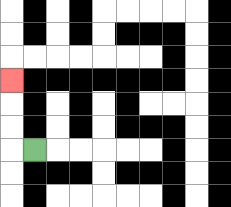{'start': '[1, 6]', 'end': '[0, 3]', 'path_directions': 'L,U,U,U', 'path_coordinates': '[[1, 6], [0, 6], [0, 5], [0, 4], [0, 3]]'}